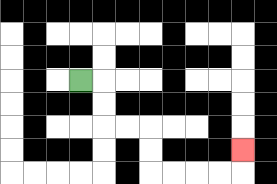{'start': '[3, 3]', 'end': '[10, 6]', 'path_directions': 'R,D,D,R,R,D,D,R,R,R,R,U', 'path_coordinates': '[[3, 3], [4, 3], [4, 4], [4, 5], [5, 5], [6, 5], [6, 6], [6, 7], [7, 7], [8, 7], [9, 7], [10, 7], [10, 6]]'}